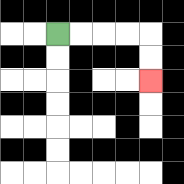{'start': '[2, 1]', 'end': '[6, 3]', 'path_directions': 'R,R,R,R,D,D', 'path_coordinates': '[[2, 1], [3, 1], [4, 1], [5, 1], [6, 1], [6, 2], [6, 3]]'}